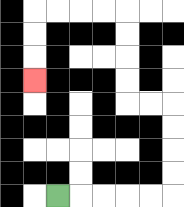{'start': '[2, 8]', 'end': '[1, 3]', 'path_directions': 'R,R,R,R,R,U,U,U,U,L,L,U,U,U,U,L,L,L,L,D,D,D', 'path_coordinates': '[[2, 8], [3, 8], [4, 8], [5, 8], [6, 8], [7, 8], [7, 7], [7, 6], [7, 5], [7, 4], [6, 4], [5, 4], [5, 3], [5, 2], [5, 1], [5, 0], [4, 0], [3, 0], [2, 0], [1, 0], [1, 1], [1, 2], [1, 3]]'}